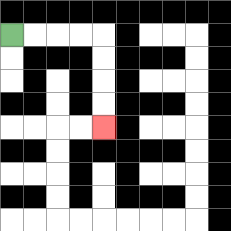{'start': '[0, 1]', 'end': '[4, 5]', 'path_directions': 'R,R,R,R,D,D,D,D', 'path_coordinates': '[[0, 1], [1, 1], [2, 1], [3, 1], [4, 1], [4, 2], [4, 3], [4, 4], [4, 5]]'}